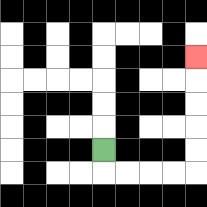{'start': '[4, 6]', 'end': '[8, 2]', 'path_directions': 'D,R,R,R,R,U,U,U,U,U', 'path_coordinates': '[[4, 6], [4, 7], [5, 7], [6, 7], [7, 7], [8, 7], [8, 6], [8, 5], [8, 4], [8, 3], [8, 2]]'}